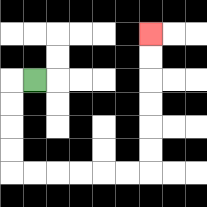{'start': '[1, 3]', 'end': '[6, 1]', 'path_directions': 'L,D,D,D,D,R,R,R,R,R,R,U,U,U,U,U,U', 'path_coordinates': '[[1, 3], [0, 3], [0, 4], [0, 5], [0, 6], [0, 7], [1, 7], [2, 7], [3, 7], [4, 7], [5, 7], [6, 7], [6, 6], [6, 5], [6, 4], [6, 3], [6, 2], [6, 1]]'}